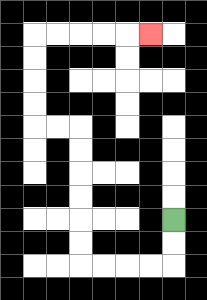{'start': '[7, 9]', 'end': '[6, 1]', 'path_directions': 'D,D,L,L,L,L,U,U,U,U,U,U,L,L,U,U,U,U,R,R,R,R,R', 'path_coordinates': '[[7, 9], [7, 10], [7, 11], [6, 11], [5, 11], [4, 11], [3, 11], [3, 10], [3, 9], [3, 8], [3, 7], [3, 6], [3, 5], [2, 5], [1, 5], [1, 4], [1, 3], [1, 2], [1, 1], [2, 1], [3, 1], [4, 1], [5, 1], [6, 1]]'}